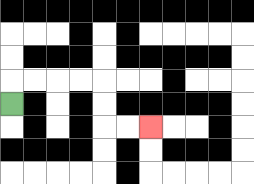{'start': '[0, 4]', 'end': '[6, 5]', 'path_directions': 'U,R,R,R,R,D,D,R,R', 'path_coordinates': '[[0, 4], [0, 3], [1, 3], [2, 3], [3, 3], [4, 3], [4, 4], [4, 5], [5, 5], [6, 5]]'}